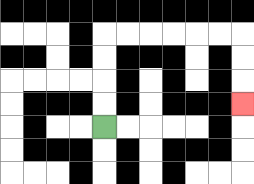{'start': '[4, 5]', 'end': '[10, 4]', 'path_directions': 'U,U,U,U,R,R,R,R,R,R,D,D,D', 'path_coordinates': '[[4, 5], [4, 4], [4, 3], [4, 2], [4, 1], [5, 1], [6, 1], [7, 1], [8, 1], [9, 1], [10, 1], [10, 2], [10, 3], [10, 4]]'}